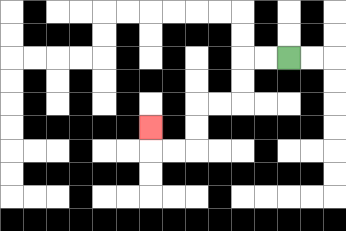{'start': '[12, 2]', 'end': '[6, 5]', 'path_directions': 'L,L,D,D,L,L,D,D,L,L,U', 'path_coordinates': '[[12, 2], [11, 2], [10, 2], [10, 3], [10, 4], [9, 4], [8, 4], [8, 5], [8, 6], [7, 6], [6, 6], [6, 5]]'}